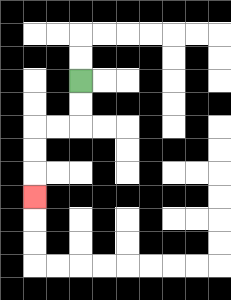{'start': '[3, 3]', 'end': '[1, 8]', 'path_directions': 'D,D,L,L,D,D,D', 'path_coordinates': '[[3, 3], [3, 4], [3, 5], [2, 5], [1, 5], [1, 6], [1, 7], [1, 8]]'}